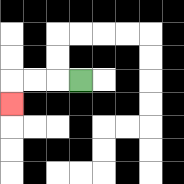{'start': '[3, 3]', 'end': '[0, 4]', 'path_directions': 'L,L,L,D', 'path_coordinates': '[[3, 3], [2, 3], [1, 3], [0, 3], [0, 4]]'}